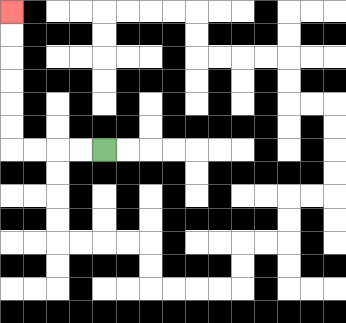{'start': '[4, 6]', 'end': '[0, 0]', 'path_directions': 'L,L,L,L,U,U,U,U,U,U', 'path_coordinates': '[[4, 6], [3, 6], [2, 6], [1, 6], [0, 6], [0, 5], [0, 4], [0, 3], [0, 2], [0, 1], [0, 0]]'}